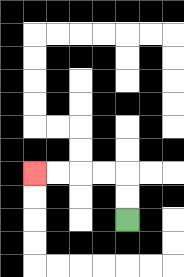{'start': '[5, 9]', 'end': '[1, 7]', 'path_directions': 'U,U,L,L,L,L', 'path_coordinates': '[[5, 9], [5, 8], [5, 7], [4, 7], [3, 7], [2, 7], [1, 7]]'}